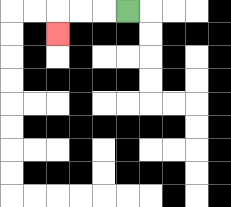{'start': '[5, 0]', 'end': '[2, 1]', 'path_directions': 'L,L,L,D', 'path_coordinates': '[[5, 0], [4, 0], [3, 0], [2, 0], [2, 1]]'}